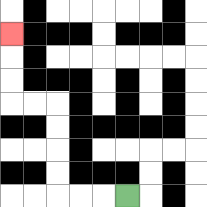{'start': '[5, 8]', 'end': '[0, 1]', 'path_directions': 'L,L,L,U,U,U,U,L,L,U,U,U', 'path_coordinates': '[[5, 8], [4, 8], [3, 8], [2, 8], [2, 7], [2, 6], [2, 5], [2, 4], [1, 4], [0, 4], [0, 3], [0, 2], [0, 1]]'}